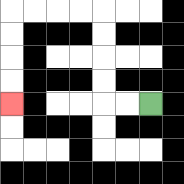{'start': '[6, 4]', 'end': '[0, 4]', 'path_directions': 'L,L,U,U,U,U,L,L,L,L,D,D,D,D', 'path_coordinates': '[[6, 4], [5, 4], [4, 4], [4, 3], [4, 2], [4, 1], [4, 0], [3, 0], [2, 0], [1, 0], [0, 0], [0, 1], [0, 2], [0, 3], [0, 4]]'}